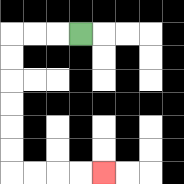{'start': '[3, 1]', 'end': '[4, 7]', 'path_directions': 'L,L,L,D,D,D,D,D,D,R,R,R,R', 'path_coordinates': '[[3, 1], [2, 1], [1, 1], [0, 1], [0, 2], [0, 3], [0, 4], [0, 5], [0, 6], [0, 7], [1, 7], [2, 7], [3, 7], [4, 7]]'}